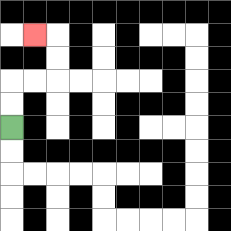{'start': '[0, 5]', 'end': '[1, 1]', 'path_directions': 'U,U,R,R,U,U,L', 'path_coordinates': '[[0, 5], [0, 4], [0, 3], [1, 3], [2, 3], [2, 2], [2, 1], [1, 1]]'}